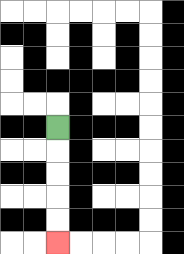{'start': '[2, 5]', 'end': '[2, 10]', 'path_directions': 'D,D,D,D,D', 'path_coordinates': '[[2, 5], [2, 6], [2, 7], [2, 8], [2, 9], [2, 10]]'}